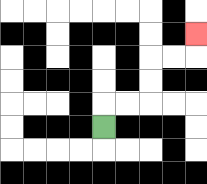{'start': '[4, 5]', 'end': '[8, 1]', 'path_directions': 'U,R,R,U,U,R,R,U', 'path_coordinates': '[[4, 5], [4, 4], [5, 4], [6, 4], [6, 3], [6, 2], [7, 2], [8, 2], [8, 1]]'}